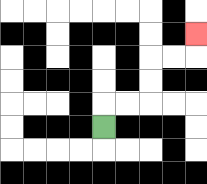{'start': '[4, 5]', 'end': '[8, 1]', 'path_directions': 'U,R,R,U,U,R,R,U', 'path_coordinates': '[[4, 5], [4, 4], [5, 4], [6, 4], [6, 3], [6, 2], [7, 2], [8, 2], [8, 1]]'}